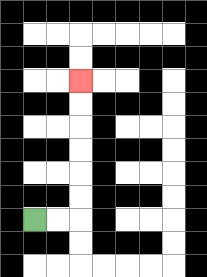{'start': '[1, 9]', 'end': '[3, 3]', 'path_directions': 'R,R,U,U,U,U,U,U', 'path_coordinates': '[[1, 9], [2, 9], [3, 9], [3, 8], [3, 7], [3, 6], [3, 5], [3, 4], [3, 3]]'}